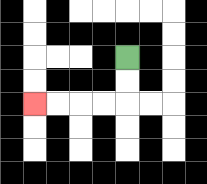{'start': '[5, 2]', 'end': '[1, 4]', 'path_directions': 'D,D,L,L,L,L', 'path_coordinates': '[[5, 2], [5, 3], [5, 4], [4, 4], [3, 4], [2, 4], [1, 4]]'}